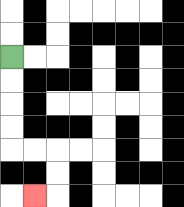{'start': '[0, 2]', 'end': '[1, 8]', 'path_directions': 'D,D,D,D,R,R,D,D,L', 'path_coordinates': '[[0, 2], [0, 3], [0, 4], [0, 5], [0, 6], [1, 6], [2, 6], [2, 7], [2, 8], [1, 8]]'}